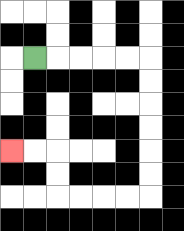{'start': '[1, 2]', 'end': '[0, 6]', 'path_directions': 'R,R,R,R,R,D,D,D,D,D,D,L,L,L,L,U,U,L,L', 'path_coordinates': '[[1, 2], [2, 2], [3, 2], [4, 2], [5, 2], [6, 2], [6, 3], [6, 4], [6, 5], [6, 6], [6, 7], [6, 8], [5, 8], [4, 8], [3, 8], [2, 8], [2, 7], [2, 6], [1, 6], [0, 6]]'}